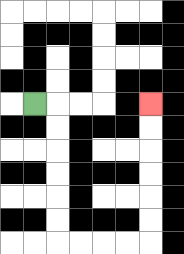{'start': '[1, 4]', 'end': '[6, 4]', 'path_directions': 'R,D,D,D,D,D,D,R,R,R,R,U,U,U,U,U,U', 'path_coordinates': '[[1, 4], [2, 4], [2, 5], [2, 6], [2, 7], [2, 8], [2, 9], [2, 10], [3, 10], [4, 10], [5, 10], [6, 10], [6, 9], [6, 8], [6, 7], [6, 6], [6, 5], [6, 4]]'}